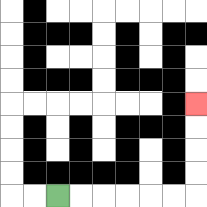{'start': '[2, 8]', 'end': '[8, 4]', 'path_directions': 'R,R,R,R,R,R,U,U,U,U', 'path_coordinates': '[[2, 8], [3, 8], [4, 8], [5, 8], [6, 8], [7, 8], [8, 8], [8, 7], [8, 6], [8, 5], [8, 4]]'}